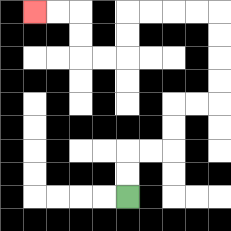{'start': '[5, 8]', 'end': '[1, 0]', 'path_directions': 'U,U,R,R,U,U,R,R,U,U,U,U,L,L,L,L,D,D,L,L,U,U,L,L', 'path_coordinates': '[[5, 8], [5, 7], [5, 6], [6, 6], [7, 6], [7, 5], [7, 4], [8, 4], [9, 4], [9, 3], [9, 2], [9, 1], [9, 0], [8, 0], [7, 0], [6, 0], [5, 0], [5, 1], [5, 2], [4, 2], [3, 2], [3, 1], [3, 0], [2, 0], [1, 0]]'}